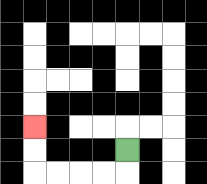{'start': '[5, 6]', 'end': '[1, 5]', 'path_directions': 'D,L,L,L,L,U,U', 'path_coordinates': '[[5, 6], [5, 7], [4, 7], [3, 7], [2, 7], [1, 7], [1, 6], [1, 5]]'}